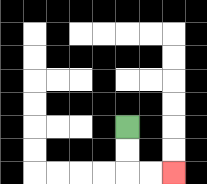{'start': '[5, 5]', 'end': '[7, 7]', 'path_directions': 'D,D,R,R', 'path_coordinates': '[[5, 5], [5, 6], [5, 7], [6, 7], [7, 7]]'}